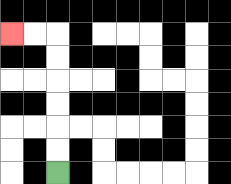{'start': '[2, 7]', 'end': '[0, 1]', 'path_directions': 'U,U,U,U,U,U,L,L', 'path_coordinates': '[[2, 7], [2, 6], [2, 5], [2, 4], [2, 3], [2, 2], [2, 1], [1, 1], [0, 1]]'}